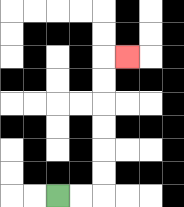{'start': '[2, 8]', 'end': '[5, 2]', 'path_directions': 'R,R,U,U,U,U,U,U,R', 'path_coordinates': '[[2, 8], [3, 8], [4, 8], [4, 7], [4, 6], [4, 5], [4, 4], [4, 3], [4, 2], [5, 2]]'}